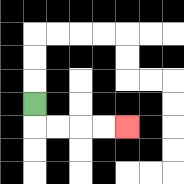{'start': '[1, 4]', 'end': '[5, 5]', 'path_directions': 'D,R,R,R,R', 'path_coordinates': '[[1, 4], [1, 5], [2, 5], [3, 5], [4, 5], [5, 5]]'}